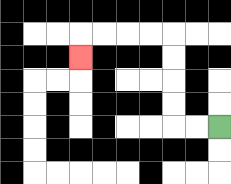{'start': '[9, 5]', 'end': '[3, 2]', 'path_directions': 'L,L,U,U,U,U,L,L,L,L,D', 'path_coordinates': '[[9, 5], [8, 5], [7, 5], [7, 4], [7, 3], [7, 2], [7, 1], [6, 1], [5, 1], [4, 1], [3, 1], [3, 2]]'}